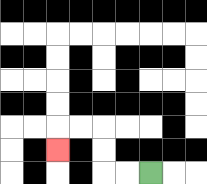{'start': '[6, 7]', 'end': '[2, 6]', 'path_directions': 'L,L,U,U,L,L,D', 'path_coordinates': '[[6, 7], [5, 7], [4, 7], [4, 6], [4, 5], [3, 5], [2, 5], [2, 6]]'}